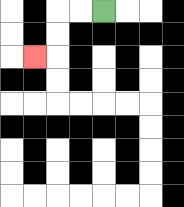{'start': '[4, 0]', 'end': '[1, 2]', 'path_directions': 'L,L,D,D,L', 'path_coordinates': '[[4, 0], [3, 0], [2, 0], [2, 1], [2, 2], [1, 2]]'}